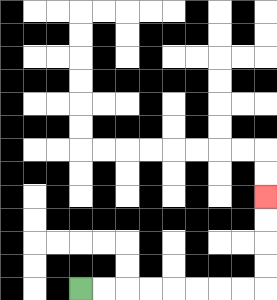{'start': '[3, 12]', 'end': '[11, 8]', 'path_directions': 'R,R,R,R,R,R,R,R,U,U,U,U', 'path_coordinates': '[[3, 12], [4, 12], [5, 12], [6, 12], [7, 12], [8, 12], [9, 12], [10, 12], [11, 12], [11, 11], [11, 10], [11, 9], [11, 8]]'}